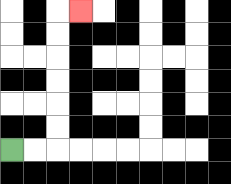{'start': '[0, 6]', 'end': '[3, 0]', 'path_directions': 'R,R,U,U,U,U,U,U,R', 'path_coordinates': '[[0, 6], [1, 6], [2, 6], [2, 5], [2, 4], [2, 3], [2, 2], [2, 1], [2, 0], [3, 0]]'}